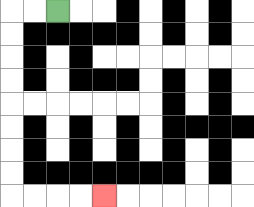{'start': '[2, 0]', 'end': '[4, 8]', 'path_directions': 'L,L,D,D,D,D,D,D,D,D,R,R,R,R', 'path_coordinates': '[[2, 0], [1, 0], [0, 0], [0, 1], [0, 2], [0, 3], [0, 4], [0, 5], [0, 6], [0, 7], [0, 8], [1, 8], [2, 8], [3, 8], [4, 8]]'}